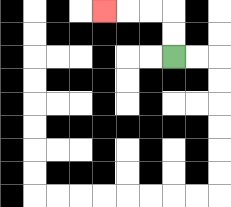{'start': '[7, 2]', 'end': '[4, 0]', 'path_directions': 'U,U,L,L,L', 'path_coordinates': '[[7, 2], [7, 1], [7, 0], [6, 0], [5, 0], [4, 0]]'}